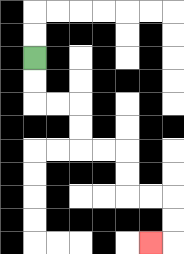{'start': '[1, 2]', 'end': '[6, 10]', 'path_directions': 'D,D,R,R,D,D,R,R,D,D,R,R,D,D,L', 'path_coordinates': '[[1, 2], [1, 3], [1, 4], [2, 4], [3, 4], [3, 5], [3, 6], [4, 6], [5, 6], [5, 7], [5, 8], [6, 8], [7, 8], [7, 9], [7, 10], [6, 10]]'}